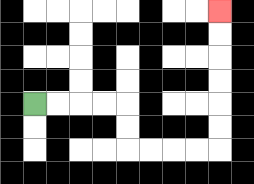{'start': '[1, 4]', 'end': '[9, 0]', 'path_directions': 'R,R,R,R,D,D,R,R,R,R,U,U,U,U,U,U', 'path_coordinates': '[[1, 4], [2, 4], [3, 4], [4, 4], [5, 4], [5, 5], [5, 6], [6, 6], [7, 6], [8, 6], [9, 6], [9, 5], [9, 4], [9, 3], [9, 2], [9, 1], [9, 0]]'}